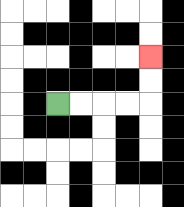{'start': '[2, 4]', 'end': '[6, 2]', 'path_directions': 'R,R,R,R,U,U', 'path_coordinates': '[[2, 4], [3, 4], [4, 4], [5, 4], [6, 4], [6, 3], [6, 2]]'}